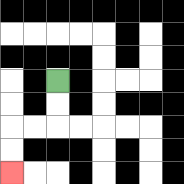{'start': '[2, 3]', 'end': '[0, 7]', 'path_directions': 'D,D,L,L,D,D', 'path_coordinates': '[[2, 3], [2, 4], [2, 5], [1, 5], [0, 5], [0, 6], [0, 7]]'}